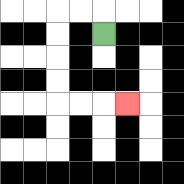{'start': '[4, 1]', 'end': '[5, 4]', 'path_directions': 'U,L,L,D,D,D,D,R,R,R', 'path_coordinates': '[[4, 1], [4, 0], [3, 0], [2, 0], [2, 1], [2, 2], [2, 3], [2, 4], [3, 4], [4, 4], [5, 4]]'}